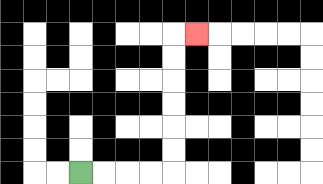{'start': '[3, 7]', 'end': '[8, 1]', 'path_directions': 'R,R,R,R,U,U,U,U,U,U,R', 'path_coordinates': '[[3, 7], [4, 7], [5, 7], [6, 7], [7, 7], [7, 6], [7, 5], [7, 4], [7, 3], [7, 2], [7, 1], [8, 1]]'}